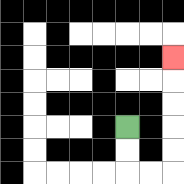{'start': '[5, 5]', 'end': '[7, 2]', 'path_directions': 'D,D,R,R,U,U,U,U,U', 'path_coordinates': '[[5, 5], [5, 6], [5, 7], [6, 7], [7, 7], [7, 6], [7, 5], [7, 4], [7, 3], [7, 2]]'}